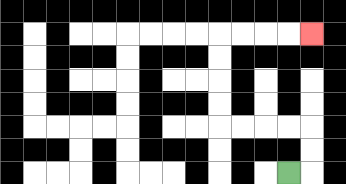{'start': '[12, 7]', 'end': '[13, 1]', 'path_directions': 'R,U,U,L,L,L,L,U,U,U,U,R,R,R,R', 'path_coordinates': '[[12, 7], [13, 7], [13, 6], [13, 5], [12, 5], [11, 5], [10, 5], [9, 5], [9, 4], [9, 3], [9, 2], [9, 1], [10, 1], [11, 1], [12, 1], [13, 1]]'}